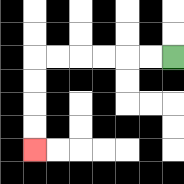{'start': '[7, 2]', 'end': '[1, 6]', 'path_directions': 'L,L,L,L,L,L,D,D,D,D', 'path_coordinates': '[[7, 2], [6, 2], [5, 2], [4, 2], [3, 2], [2, 2], [1, 2], [1, 3], [1, 4], [1, 5], [1, 6]]'}